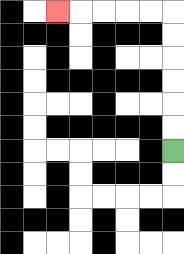{'start': '[7, 6]', 'end': '[2, 0]', 'path_directions': 'U,U,U,U,U,U,L,L,L,L,L', 'path_coordinates': '[[7, 6], [7, 5], [7, 4], [7, 3], [7, 2], [7, 1], [7, 0], [6, 0], [5, 0], [4, 0], [3, 0], [2, 0]]'}